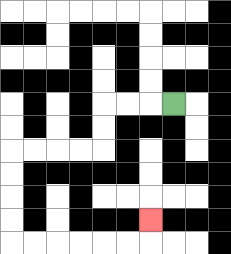{'start': '[7, 4]', 'end': '[6, 9]', 'path_directions': 'L,L,L,D,D,L,L,L,L,D,D,D,D,R,R,R,R,R,R,U', 'path_coordinates': '[[7, 4], [6, 4], [5, 4], [4, 4], [4, 5], [4, 6], [3, 6], [2, 6], [1, 6], [0, 6], [0, 7], [0, 8], [0, 9], [0, 10], [1, 10], [2, 10], [3, 10], [4, 10], [5, 10], [6, 10], [6, 9]]'}